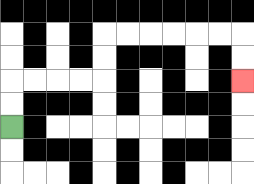{'start': '[0, 5]', 'end': '[10, 3]', 'path_directions': 'U,U,R,R,R,R,U,U,R,R,R,R,R,R,D,D', 'path_coordinates': '[[0, 5], [0, 4], [0, 3], [1, 3], [2, 3], [3, 3], [4, 3], [4, 2], [4, 1], [5, 1], [6, 1], [7, 1], [8, 1], [9, 1], [10, 1], [10, 2], [10, 3]]'}